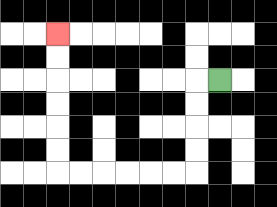{'start': '[9, 3]', 'end': '[2, 1]', 'path_directions': 'L,D,D,D,D,L,L,L,L,L,L,U,U,U,U,U,U', 'path_coordinates': '[[9, 3], [8, 3], [8, 4], [8, 5], [8, 6], [8, 7], [7, 7], [6, 7], [5, 7], [4, 7], [3, 7], [2, 7], [2, 6], [2, 5], [2, 4], [2, 3], [2, 2], [2, 1]]'}